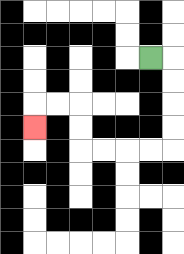{'start': '[6, 2]', 'end': '[1, 5]', 'path_directions': 'R,D,D,D,D,L,L,L,L,U,U,L,L,D', 'path_coordinates': '[[6, 2], [7, 2], [7, 3], [7, 4], [7, 5], [7, 6], [6, 6], [5, 6], [4, 6], [3, 6], [3, 5], [3, 4], [2, 4], [1, 4], [1, 5]]'}